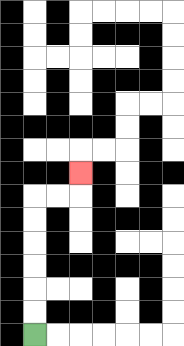{'start': '[1, 14]', 'end': '[3, 7]', 'path_directions': 'U,U,U,U,U,U,R,R,U', 'path_coordinates': '[[1, 14], [1, 13], [1, 12], [1, 11], [1, 10], [1, 9], [1, 8], [2, 8], [3, 8], [3, 7]]'}